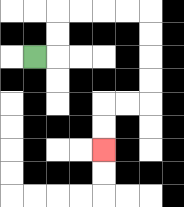{'start': '[1, 2]', 'end': '[4, 6]', 'path_directions': 'R,U,U,R,R,R,R,D,D,D,D,L,L,D,D', 'path_coordinates': '[[1, 2], [2, 2], [2, 1], [2, 0], [3, 0], [4, 0], [5, 0], [6, 0], [6, 1], [6, 2], [6, 3], [6, 4], [5, 4], [4, 4], [4, 5], [4, 6]]'}